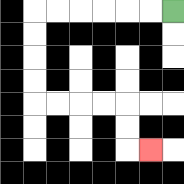{'start': '[7, 0]', 'end': '[6, 6]', 'path_directions': 'L,L,L,L,L,L,D,D,D,D,R,R,R,R,D,D,R', 'path_coordinates': '[[7, 0], [6, 0], [5, 0], [4, 0], [3, 0], [2, 0], [1, 0], [1, 1], [1, 2], [1, 3], [1, 4], [2, 4], [3, 4], [4, 4], [5, 4], [5, 5], [5, 6], [6, 6]]'}